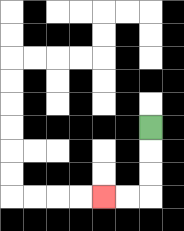{'start': '[6, 5]', 'end': '[4, 8]', 'path_directions': 'D,D,D,L,L', 'path_coordinates': '[[6, 5], [6, 6], [6, 7], [6, 8], [5, 8], [4, 8]]'}